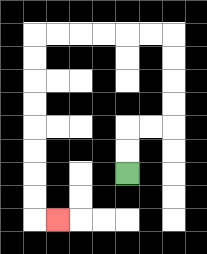{'start': '[5, 7]', 'end': '[2, 9]', 'path_directions': 'U,U,R,R,U,U,U,U,L,L,L,L,L,L,D,D,D,D,D,D,D,D,R', 'path_coordinates': '[[5, 7], [5, 6], [5, 5], [6, 5], [7, 5], [7, 4], [7, 3], [7, 2], [7, 1], [6, 1], [5, 1], [4, 1], [3, 1], [2, 1], [1, 1], [1, 2], [1, 3], [1, 4], [1, 5], [1, 6], [1, 7], [1, 8], [1, 9], [2, 9]]'}